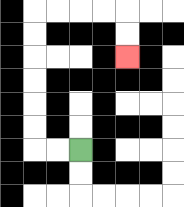{'start': '[3, 6]', 'end': '[5, 2]', 'path_directions': 'L,L,U,U,U,U,U,U,R,R,R,R,D,D', 'path_coordinates': '[[3, 6], [2, 6], [1, 6], [1, 5], [1, 4], [1, 3], [1, 2], [1, 1], [1, 0], [2, 0], [3, 0], [4, 0], [5, 0], [5, 1], [5, 2]]'}